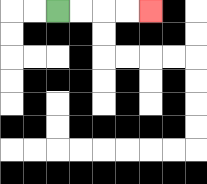{'start': '[2, 0]', 'end': '[6, 0]', 'path_directions': 'R,R,R,R', 'path_coordinates': '[[2, 0], [3, 0], [4, 0], [5, 0], [6, 0]]'}